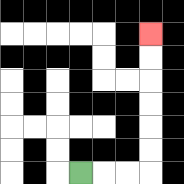{'start': '[3, 7]', 'end': '[6, 1]', 'path_directions': 'R,R,R,U,U,U,U,U,U', 'path_coordinates': '[[3, 7], [4, 7], [5, 7], [6, 7], [6, 6], [6, 5], [6, 4], [6, 3], [6, 2], [6, 1]]'}